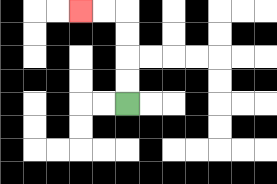{'start': '[5, 4]', 'end': '[3, 0]', 'path_directions': 'U,U,U,U,L,L', 'path_coordinates': '[[5, 4], [5, 3], [5, 2], [5, 1], [5, 0], [4, 0], [3, 0]]'}